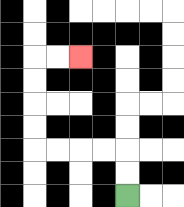{'start': '[5, 8]', 'end': '[3, 2]', 'path_directions': 'U,U,L,L,L,L,U,U,U,U,R,R', 'path_coordinates': '[[5, 8], [5, 7], [5, 6], [4, 6], [3, 6], [2, 6], [1, 6], [1, 5], [1, 4], [1, 3], [1, 2], [2, 2], [3, 2]]'}